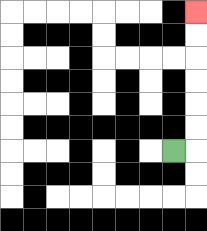{'start': '[7, 6]', 'end': '[8, 0]', 'path_directions': 'R,U,U,U,U,U,U', 'path_coordinates': '[[7, 6], [8, 6], [8, 5], [8, 4], [8, 3], [8, 2], [8, 1], [8, 0]]'}